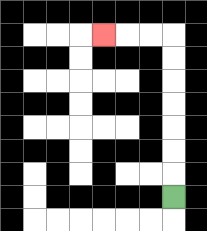{'start': '[7, 8]', 'end': '[4, 1]', 'path_directions': 'U,U,U,U,U,U,U,L,L,L', 'path_coordinates': '[[7, 8], [7, 7], [7, 6], [7, 5], [7, 4], [7, 3], [7, 2], [7, 1], [6, 1], [5, 1], [4, 1]]'}